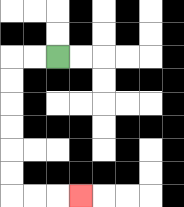{'start': '[2, 2]', 'end': '[3, 8]', 'path_directions': 'L,L,D,D,D,D,D,D,R,R,R', 'path_coordinates': '[[2, 2], [1, 2], [0, 2], [0, 3], [0, 4], [0, 5], [0, 6], [0, 7], [0, 8], [1, 8], [2, 8], [3, 8]]'}